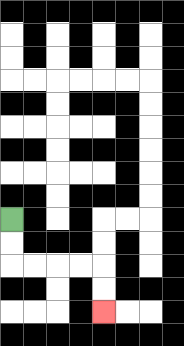{'start': '[0, 9]', 'end': '[4, 13]', 'path_directions': 'D,D,R,R,R,R,D,D', 'path_coordinates': '[[0, 9], [0, 10], [0, 11], [1, 11], [2, 11], [3, 11], [4, 11], [4, 12], [4, 13]]'}